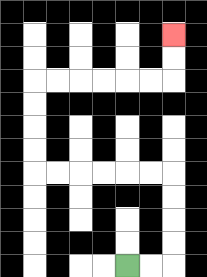{'start': '[5, 11]', 'end': '[7, 1]', 'path_directions': 'R,R,U,U,U,U,L,L,L,L,L,L,U,U,U,U,R,R,R,R,R,R,U,U', 'path_coordinates': '[[5, 11], [6, 11], [7, 11], [7, 10], [7, 9], [7, 8], [7, 7], [6, 7], [5, 7], [4, 7], [3, 7], [2, 7], [1, 7], [1, 6], [1, 5], [1, 4], [1, 3], [2, 3], [3, 3], [4, 3], [5, 3], [6, 3], [7, 3], [7, 2], [7, 1]]'}